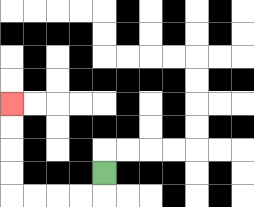{'start': '[4, 7]', 'end': '[0, 4]', 'path_directions': 'D,L,L,L,L,U,U,U,U', 'path_coordinates': '[[4, 7], [4, 8], [3, 8], [2, 8], [1, 8], [0, 8], [0, 7], [0, 6], [0, 5], [0, 4]]'}